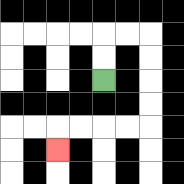{'start': '[4, 3]', 'end': '[2, 6]', 'path_directions': 'U,U,R,R,D,D,D,D,L,L,L,L,D', 'path_coordinates': '[[4, 3], [4, 2], [4, 1], [5, 1], [6, 1], [6, 2], [6, 3], [6, 4], [6, 5], [5, 5], [4, 5], [3, 5], [2, 5], [2, 6]]'}